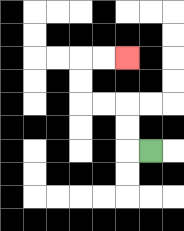{'start': '[6, 6]', 'end': '[5, 2]', 'path_directions': 'L,U,U,L,L,U,U,R,R', 'path_coordinates': '[[6, 6], [5, 6], [5, 5], [5, 4], [4, 4], [3, 4], [3, 3], [3, 2], [4, 2], [5, 2]]'}